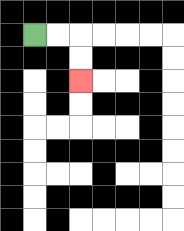{'start': '[1, 1]', 'end': '[3, 3]', 'path_directions': 'R,R,D,D', 'path_coordinates': '[[1, 1], [2, 1], [3, 1], [3, 2], [3, 3]]'}